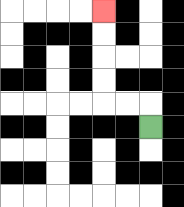{'start': '[6, 5]', 'end': '[4, 0]', 'path_directions': 'U,L,L,U,U,U,U', 'path_coordinates': '[[6, 5], [6, 4], [5, 4], [4, 4], [4, 3], [4, 2], [4, 1], [4, 0]]'}